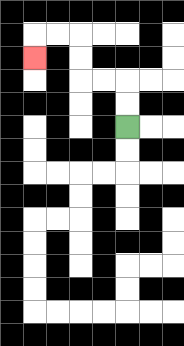{'start': '[5, 5]', 'end': '[1, 2]', 'path_directions': 'U,U,L,L,U,U,L,L,D', 'path_coordinates': '[[5, 5], [5, 4], [5, 3], [4, 3], [3, 3], [3, 2], [3, 1], [2, 1], [1, 1], [1, 2]]'}